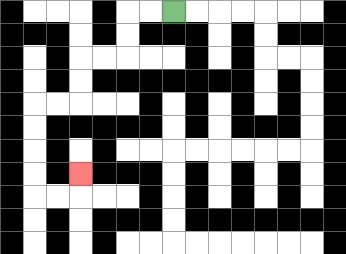{'start': '[7, 0]', 'end': '[3, 7]', 'path_directions': 'L,L,D,D,L,L,D,D,L,L,D,D,D,D,R,R,U', 'path_coordinates': '[[7, 0], [6, 0], [5, 0], [5, 1], [5, 2], [4, 2], [3, 2], [3, 3], [3, 4], [2, 4], [1, 4], [1, 5], [1, 6], [1, 7], [1, 8], [2, 8], [3, 8], [3, 7]]'}